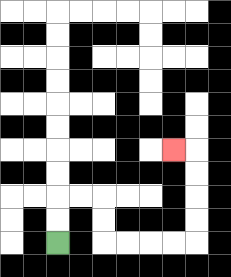{'start': '[2, 10]', 'end': '[7, 6]', 'path_directions': 'U,U,R,R,D,D,R,R,R,R,U,U,U,U,L', 'path_coordinates': '[[2, 10], [2, 9], [2, 8], [3, 8], [4, 8], [4, 9], [4, 10], [5, 10], [6, 10], [7, 10], [8, 10], [8, 9], [8, 8], [8, 7], [8, 6], [7, 6]]'}